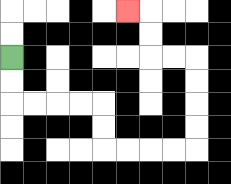{'start': '[0, 2]', 'end': '[5, 0]', 'path_directions': 'D,D,R,R,R,R,D,D,R,R,R,R,U,U,U,U,L,L,U,U,L', 'path_coordinates': '[[0, 2], [0, 3], [0, 4], [1, 4], [2, 4], [3, 4], [4, 4], [4, 5], [4, 6], [5, 6], [6, 6], [7, 6], [8, 6], [8, 5], [8, 4], [8, 3], [8, 2], [7, 2], [6, 2], [6, 1], [6, 0], [5, 0]]'}